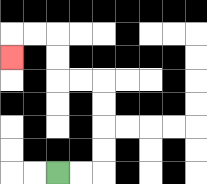{'start': '[2, 7]', 'end': '[0, 2]', 'path_directions': 'R,R,U,U,U,U,L,L,U,U,L,L,D', 'path_coordinates': '[[2, 7], [3, 7], [4, 7], [4, 6], [4, 5], [4, 4], [4, 3], [3, 3], [2, 3], [2, 2], [2, 1], [1, 1], [0, 1], [0, 2]]'}